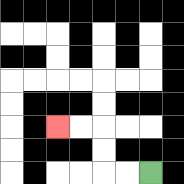{'start': '[6, 7]', 'end': '[2, 5]', 'path_directions': 'L,L,U,U,L,L', 'path_coordinates': '[[6, 7], [5, 7], [4, 7], [4, 6], [4, 5], [3, 5], [2, 5]]'}